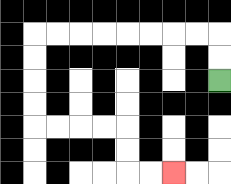{'start': '[9, 3]', 'end': '[7, 7]', 'path_directions': 'U,U,L,L,L,L,L,L,L,L,D,D,D,D,R,R,R,R,D,D,R,R', 'path_coordinates': '[[9, 3], [9, 2], [9, 1], [8, 1], [7, 1], [6, 1], [5, 1], [4, 1], [3, 1], [2, 1], [1, 1], [1, 2], [1, 3], [1, 4], [1, 5], [2, 5], [3, 5], [4, 5], [5, 5], [5, 6], [5, 7], [6, 7], [7, 7]]'}